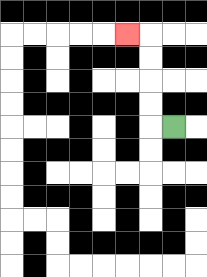{'start': '[7, 5]', 'end': '[5, 1]', 'path_directions': 'L,U,U,U,U,L', 'path_coordinates': '[[7, 5], [6, 5], [6, 4], [6, 3], [6, 2], [6, 1], [5, 1]]'}